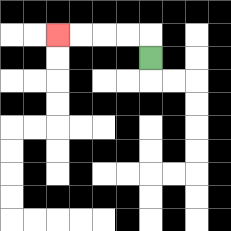{'start': '[6, 2]', 'end': '[2, 1]', 'path_directions': 'U,L,L,L,L', 'path_coordinates': '[[6, 2], [6, 1], [5, 1], [4, 1], [3, 1], [2, 1]]'}